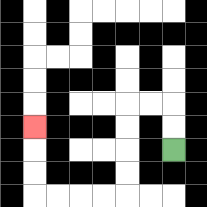{'start': '[7, 6]', 'end': '[1, 5]', 'path_directions': 'U,U,L,L,D,D,D,D,L,L,L,L,U,U,U', 'path_coordinates': '[[7, 6], [7, 5], [7, 4], [6, 4], [5, 4], [5, 5], [5, 6], [5, 7], [5, 8], [4, 8], [3, 8], [2, 8], [1, 8], [1, 7], [1, 6], [1, 5]]'}